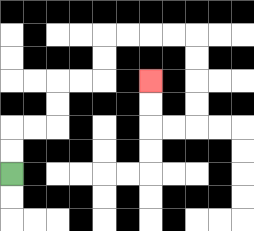{'start': '[0, 7]', 'end': '[6, 3]', 'path_directions': 'U,U,R,R,U,U,R,R,U,U,R,R,R,R,D,D,D,D,L,L,U,U', 'path_coordinates': '[[0, 7], [0, 6], [0, 5], [1, 5], [2, 5], [2, 4], [2, 3], [3, 3], [4, 3], [4, 2], [4, 1], [5, 1], [6, 1], [7, 1], [8, 1], [8, 2], [8, 3], [8, 4], [8, 5], [7, 5], [6, 5], [6, 4], [6, 3]]'}